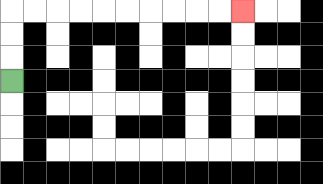{'start': '[0, 3]', 'end': '[10, 0]', 'path_directions': 'U,U,U,R,R,R,R,R,R,R,R,R,R', 'path_coordinates': '[[0, 3], [0, 2], [0, 1], [0, 0], [1, 0], [2, 0], [3, 0], [4, 0], [5, 0], [6, 0], [7, 0], [8, 0], [9, 0], [10, 0]]'}